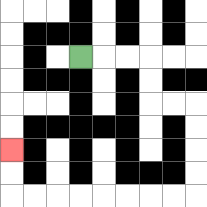{'start': '[3, 2]', 'end': '[0, 6]', 'path_directions': 'R,R,R,D,D,R,R,D,D,D,D,L,L,L,L,L,L,L,L,U,U', 'path_coordinates': '[[3, 2], [4, 2], [5, 2], [6, 2], [6, 3], [6, 4], [7, 4], [8, 4], [8, 5], [8, 6], [8, 7], [8, 8], [7, 8], [6, 8], [5, 8], [4, 8], [3, 8], [2, 8], [1, 8], [0, 8], [0, 7], [0, 6]]'}